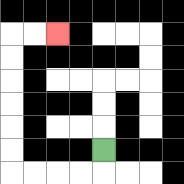{'start': '[4, 6]', 'end': '[2, 1]', 'path_directions': 'D,L,L,L,L,U,U,U,U,U,U,R,R', 'path_coordinates': '[[4, 6], [4, 7], [3, 7], [2, 7], [1, 7], [0, 7], [0, 6], [0, 5], [0, 4], [0, 3], [0, 2], [0, 1], [1, 1], [2, 1]]'}